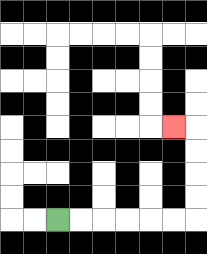{'start': '[2, 9]', 'end': '[7, 5]', 'path_directions': 'R,R,R,R,R,R,U,U,U,U,L', 'path_coordinates': '[[2, 9], [3, 9], [4, 9], [5, 9], [6, 9], [7, 9], [8, 9], [8, 8], [8, 7], [8, 6], [8, 5], [7, 5]]'}